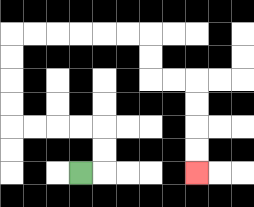{'start': '[3, 7]', 'end': '[8, 7]', 'path_directions': 'R,U,U,L,L,L,L,U,U,U,U,R,R,R,R,R,R,D,D,R,R,D,D,D,D', 'path_coordinates': '[[3, 7], [4, 7], [4, 6], [4, 5], [3, 5], [2, 5], [1, 5], [0, 5], [0, 4], [0, 3], [0, 2], [0, 1], [1, 1], [2, 1], [3, 1], [4, 1], [5, 1], [6, 1], [6, 2], [6, 3], [7, 3], [8, 3], [8, 4], [8, 5], [8, 6], [8, 7]]'}